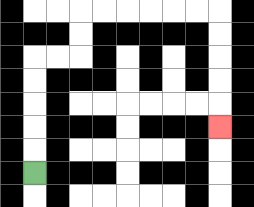{'start': '[1, 7]', 'end': '[9, 5]', 'path_directions': 'U,U,U,U,U,R,R,U,U,R,R,R,R,R,R,D,D,D,D,D', 'path_coordinates': '[[1, 7], [1, 6], [1, 5], [1, 4], [1, 3], [1, 2], [2, 2], [3, 2], [3, 1], [3, 0], [4, 0], [5, 0], [6, 0], [7, 0], [8, 0], [9, 0], [9, 1], [9, 2], [9, 3], [9, 4], [9, 5]]'}